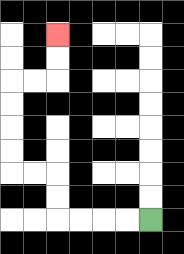{'start': '[6, 9]', 'end': '[2, 1]', 'path_directions': 'L,L,L,L,U,U,L,L,U,U,U,U,R,R,U,U', 'path_coordinates': '[[6, 9], [5, 9], [4, 9], [3, 9], [2, 9], [2, 8], [2, 7], [1, 7], [0, 7], [0, 6], [0, 5], [0, 4], [0, 3], [1, 3], [2, 3], [2, 2], [2, 1]]'}